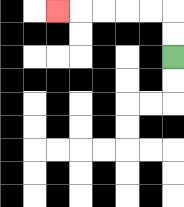{'start': '[7, 2]', 'end': '[2, 0]', 'path_directions': 'U,U,L,L,L,L,L', 'path_coordinates': '[[7, 2], [7, 1], [7, 0], [6, 0], [5, 0], [4, 0], [3, 0], [2, 0]]'}